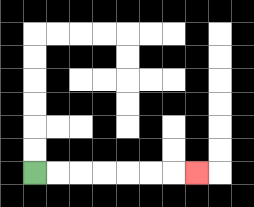{'start': '[1, 7]', 'end': '[8, 7]', 'path_directions': 'R,R,R,R,R,R,R', 'path_coordinates': '[[1, 7], [2, 7], [3, 7], [4, 7], [5, 7], [6, 7], [7, 7], [8, 7]]'}